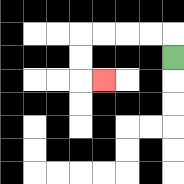{'start': '[7, 2]', 'end': '[4, 3]', 'path_directions': 'U,L,L,L,L,D,D,R', 'path_coordinates': '[[7, 2], [7, 1], [6, 1], [5, 1], [4, 1], [3, 1], [3, 2], [3, 3], [4, 3]]'}